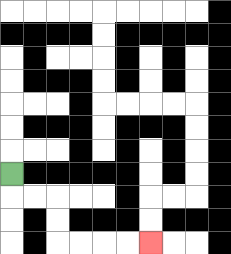{'start': '[0, 7]', 'end': '[6, 10]', 'path_directions': 'D,R,R,D,D,R,R,R,R', 'path_coordinates': '[[0, 7], [0, 8], [1, 8], [2, 8], [2, 9], [2, 10], [3, 10], [4, 10], [5, 10], [6, 10]]'}